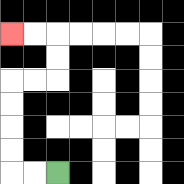{'start': '[2, 7]', 'end': '[0, 1]', 'path_directions': 'L,L,U,U,U,U,R,R,U,U,L,L', 'path_coordinates': '[[2, 7], [1, 7], [0, 7], [0, 6], [0, 5], [0, 4], [0, 3], [1, 3], [2, 3], [2, 2], [2, 1], [1, 1], [0, 1]]'}